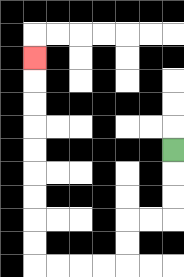{'start': '[7, 6]', 'end': '[1, 2]', 'path_directions': 'D,D,D,L,L,D,D,L,L,L,L,U,U,U,U,U,U,U,U,U', 'path_coordinates': '[[7, 6], [7, 7], [7, 8], [7, 9], [6, 9], [5, 9], [5, 10], [5, 11], [4, 11], [3, 11], [2, 11], [1, 11], [1, 10], [1, 9], [1, 8], [1, 7], [1, 6], [1, 5], [1, 4], [1, 3], [1, 2]]'}